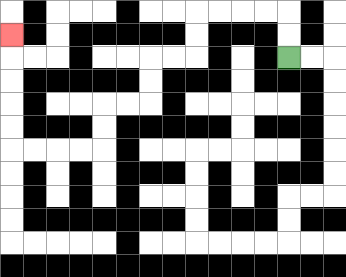{'start': '[12, 2]', 'end': '[0, 1]', 'path_directions': 'U,U,L,L,L,L,D,D,L,L,D,D,L,L,D,D,L,L,L,L,U,U,U,U,U', 'path_coordinates': '[[12, 2], [12, 1], [12, 0], [11, 0], [10, 0], [9, 0], [8, 0], [8, 1], [8, 2], [7, 2], [6, 2], [6, 3], [6, 4], [5, 4], [4, 4], [4, 5], [4, 6], [3, 6], [2, 6], [1, 6], [0, 6], [0, 5], [0, 4], [0, 3], [0, 2], [0, 1]]'}